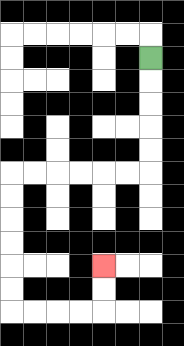{'start': '[6, 2]', 'end': '[4, 11]', 'path_directions': 'D,D,D,D,D,L,L,L,L,L,L,D,D,D,D,D,D,R,R,R,R,U,U', 'path_coordinates': '[[6, 2], [6, 3], [6, 4], [6, 5], [6, 6], [6, 7], [5, 7], [4, 7], [3, 7], [2, 7], [1, 7], [0, 7], [0, 8], [0, 9], [0, 10], [0, 11], [0, 12], [0, 13], [1, 13], [2, 13], [3, 13], [4, 13], [4, 12], [4, 11]]'}